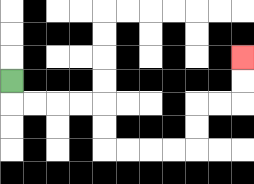{'start': '[0, 3]', 'end': '[10, 2]', 'path_directions': 'D,R,R,R,R,D,D,R,R,R,R,U,U,R,R,U,U', 'path_coordinates': '[[0, 3], [0, 4], [1, 4], [2, 4], [3, 4], [4, 4], [4, 5], [4, 6], [5, 6], [6, 6], [7, 6], [8, 6], [8, 5], [8, 4], [9, 4], [10, 4], [10, 3], [10, 2]]'}